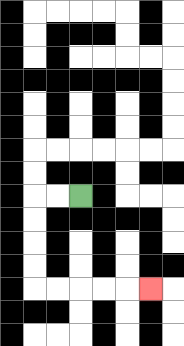{'start': '[3, 8]', 'end': '[6, 12]', 'path_directions': 'L,L,D,D,D,D,R,R,R,R,R', 'path_coordinates': '[[3, 8], [2, 8], [1, 8], [1, 9], [1, 10], [1, 11], [1, 12], [2, 12], [3, 12], [4, 12], [5, 12], [6, 12]]'}